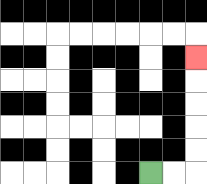{'start': '[6, 7]', 'end': '[8, 2]', 'path_directions': 'R,R,U,U,U,U,U', 'path_coordinates': '[[6, 7], [7, 7], [8, 7], [8, 6], [8, 5], [8, 4], [8, 3], [8, 2]]'}